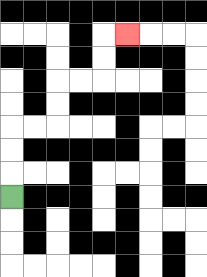{'start': '[0, 8]', 'end': '[5, 1]', 'path_directions': 'U,U,U,R,R,U,U,R,R,U,U,R', 'path_coordinates': '[[0, 8], [0, 7], [0, 6], [0, 5], [1, 5], [2, 5], [2, 4], [2, 3], [3, 3], [4, 3], [4, 2], [4, 1], [5, 1]]'}